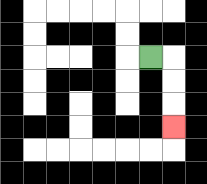{'start': '[6, 2]', 'end': '[7, 5]', 'path_directions': 'R,D,D,D', 'path_coordinates': '[[6, 2], [7, 2], [7, 3], [7, 4], [7, 5]]'}